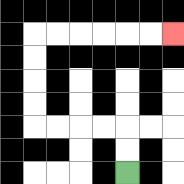{'start': '[5, 7]', 'end': '[7, 1]', 'path_directions': 'U,U,L,L,L,L,U,U,U,U,R,R,R,R,R,R', 'path_coordinates': '[[5, 7], [5, 6], [5, 5], [4, 5], [3, 5], [2, 5], [1, 5], [1, 4], [1, 3], [1, 2], [1, 1], [2, 1], [3, 1], [4, 1], [5, 1], [6, 1], [7, 1]]'}